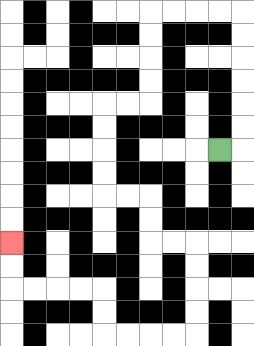{'start': '[9, 6]', 'end': '[0, 10]', 'path_directions': 'R,U,U,U,U,U,U,L,L,L,L,D,D,D,D,L,L,D,D,D,D,R,R,D,D,R,R,D,D,D,D,L,L,L,L,U,U,L,L,L,L,U,U', 'path_coordinates': '[[9, 6], [10, 6], [10, 5], [10, 4], [10, 3], [10, 2], [10, 1], [10, 0], [9, 0], [8, 0], [7, 0], [6, 0], [6, 1], [6, 2], [6, 3], [6, 4], [5, 4], [4, 4], [4, 5], [4, 6], [4, 7], [4, 8], [5, 8], [6, 8], [6, 9], [6, 10], [7, 10], [8, 10], [8, 11], [8, 12], [8, 13], [8, 14], [7, 14], [6, 14], [5, 14], [4, 14], [4, 13], [4, 12], [3, 12], [2, 12], [1, 12], [0, 12], [0, 11], [0, 10]]'}